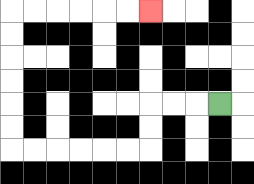{'start': '[9, 4]', 'end': '[6, 0]', 'path_directions': 'L,L,L,D,D,L,L,L,L,L,L,U,U,U,U,U,U,R,R,R,R,R,R', 'path_coordinates': '[[9, 4], [8, 4], [7, 4], [6, 4], [6, 5], [6, 6], [5, 6], [4, 6], [3, 6], [2, 6], [1, 6], [0, 6], [0, 5], [0, 4], [0, 3], [0, 2], [0, 1], [0, 0], [1, 0], [2, 0], [3, 0], [4, 0], [5, 0], [6, 0]]'}